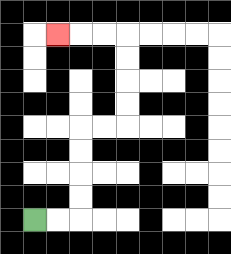{'start': '[1, 9]', 'end': '[2, 1]', 'path_directions': 'R,R,U,U,U,U,R,R,U,U,U,U,L,L,L', 'path_coordinates': '[[1, 9], [2, 9], [3, 9], [3, 8], [3, 7], [3, 6], [3, 5], [4, 5], [5, 5], [5, 4], [5, 3], [5, 2], [5, 1], [4, 1], [3, 1], [2, 1]]'}